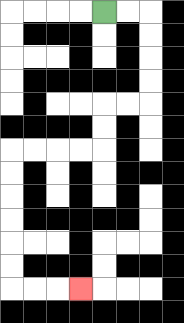{'start': '[4, 0]', 'end': '[3, 12]', 'path_directions': 'R,R,D,D,D,D,L,L,D,D,L,L,L,L,D,D,D,D,D,D,R,R,R', 'path_coordinates': '[[4, 0], [5, 0], [6, 0], [6, 1], [6, 2], [6, 3], [6, 4], [5, 4], [4, 4], [4, 5], [4, 6], [3, 6], [2, 6], [1, 6], [0, 6], [0, 7], [0, 8], [0, 9], [0, 10], [0, 11], [0, 12], [1, 12], [2, 12], [3, 12]]'}